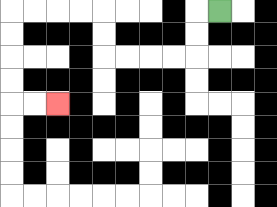{'start': '[9, 0]', 'end': '[2, 4]', 'path_directions': 'L,D,D,L,L,L,L,U,U,L,L,L,L,D,D,D,D,R,R', 'path_coordinates': '[[9, 0], [8, 0], [8, 1], [8, 2], [7, 2], [6, 2], [5, 2], [4, 2], [4, 1], [4, 0], [3, 0], [2, 0], [1, 0], [0, 0], [0, 1], [0, 2], [0, 3], [0, 4], [1, 4], [2, 4]]'}